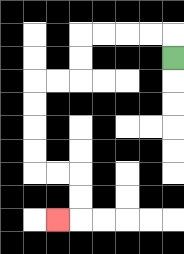{'start': '[7, 2]', 'end': '[2, 9]', 'path_directions': 'U,L,L,L,L,D,D,L,L,D,D,D,D,R,R,D,D,L', 'path_coordinates': '[[7, 2], [7, 1], [6, 1], [5, 1], [4, 1], [3, 1], [3, 2], [3, 3], [2, 3], [1, 3], [1, 4], [1, 5], [1, 6], [1, 7], [2, 7], [3, 7], [3, 8], [3, 9], [2, 9]]'}